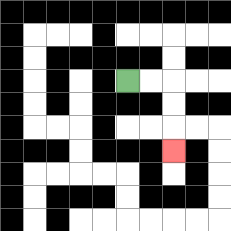{'start': '[5, 3]', 'end': '[7, 6]', 'path_directions': 'R,R,D,D,D', 'path_coordinates': '[[5, 3], [6, 3], [7, 3], [7, 4], [7, 5], [7, 6]]'}